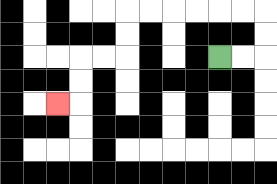{'start': '[9, 2]', 'end': '[2, 4]', 'path_directions': 'R,R,U,U,L,L,L,L,L,L,D,D,L,L,D,D,L', 'path_coordinates': '[[9, 2], [10, 2], [11, 2], [11, 1], [11, 0], [10, 0], [9, 0], [8, 0], [7, 0], [6, 0], [5, 0], [5, 1], [5, 2], [4, 2], [3, 2], [3, 3], [3, 4], [2, 4]]'}